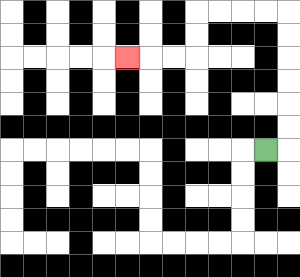{'start': '[11, 6]', 'end': '[5, 2]', 'path_directions': 'R,U,U,U,U,U,U,L,L,L,L,D,D,L,L,L', 'path_coordinates': '[[11, 6], [12, 6], [12, 5], [12, 4], [12, 3], [12, 2], [12, 1], [12, 0], [11, 0], [10, 0], [9, 0], [8, 0], [8, 1], [8, 2], [7, 2], [6, 2], [5, 2]]'}